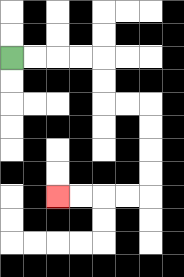{'start': '[0, 2]', 'end': '[2, 8]', 'path_directions': 'R,R,R,R,D,D,R,R,D,D,D,D,L,L,L,L', 'path_coordinates': '[[0, 2], [1, 2], [2, 2], [3, 2], [4, 2], [4, 3], [4, 4], [5, 4], [6, 4], [6, 5], [6, 6], [6, 7], [6, 8], [5, 8], [4, 8], [3, 8], [2, 8]]'}